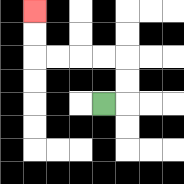{'start': '[4, 4]', 'end': '[1, 0]', 'path_directions': 'R,U,U,L,L,L,L,U,U', 'path_coordinates': '[[4, 4], [5, 4], [5, 3], [5, 2], [4, 2], [3, 2], [2, 2], [1, 2], [1, 1], [1, 0]]'}